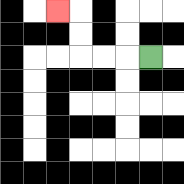{'start': '[6, 2]', 'end': '[2, 0]', 'path_directions': 'L,L,L,U,U,L', 'path_coordinates': '[[6, 2], [5, 2], [4, 2], [3, 2], [3, 1], [3, 0], [2, 0]]'}